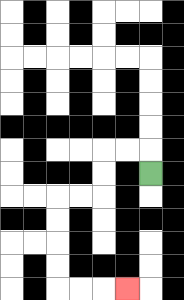{'start': '[6, 7]', 'end': '[5, 12]', 'path_directions': 'U,L,L,D,D,L,L,D,D,D,D,R,R,R', 'path_coordinates': '[[6, 7], [6, 6], [5, 6], [4, 6], [4, 7], [4, 8], [3, 8], [2, 8], [2, 9], [2, 10], [2, 11], [2, 12], [3, 12], [4, 12], [5, 12]]'}